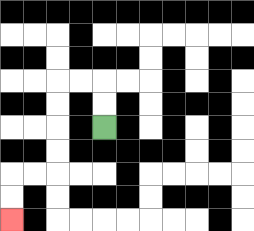{'start': '[4, 5]', 'end': '[0, 9]', 'path_directions': 'U,U,L,L,D,D,D,D,L,L,D,D', 'path_coordinates': '[[4, 5], [4, 4], [4, 3], [3, 3], [2, 3], [2, 4], [2, 5], [2, 6], [2, 7], [1, 7], [0, 7], [0, 8], [0, 9]]'}